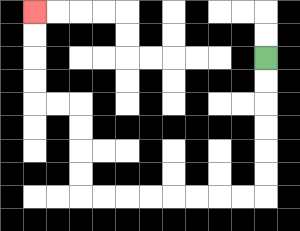{'start': '[11, 2]', 'end': '[1, 0]', 'path_directions': 'D,D,D,D,D,D,L,L,L,L,L,L,L,L,U,U,U,U,L,L,U,U,U,U', 'path_coordinates': '[[11, 2], [11, 3], [11, 4], [11, 5], [11, 6], [11, 7], [11, 8], [10, 8], [9, 8], [8, 8], [7, 8], [6, 8], [5, 8], [4, 8], [3, 8], [3, 7], [3, 6], [3, 5], [3, 4], [2, 4], [1, 4], [1, 3], [1, 2], [1, 1], [1, 0]]'}